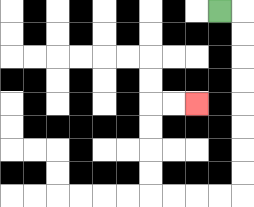{'start': '[9, 0]', 'end': '[8, 4]', 'path_directions': 'R,D,D,D,D,D,D,D,D,L,L,L,L,U,U,U,U,R,R', 'path_coordinates': '[[9, 0], [10, 0], [10, 1], [10, 2], [10, 3], [10, 4], [10, 5], [10, 6], [10, 7], [10, 8], [9, 8], [8, 8], [7, 8], [6, 8], [6, 7], [6, 6], [6, 5], [6, 4], [7, 4], [8, 4]]'}